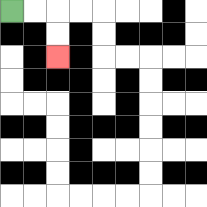{'start': '[0, 0]', 'end': '[2, 2]', 'path_directions': 'R,R,D,D', 'path_coordinates': '[[0, 0], [1, 0], [2, 0], [2, 1], [2, 2]]'}